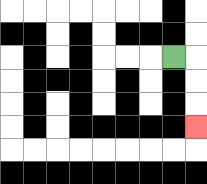{'start': '[7, 2]', 'end': '[8, 5]', 'path_directions': 'R,D,D,D', 'path_coordinates': '[[7, 2], [8, 2], [8, 3], [8, 4], [8, 5]]'}